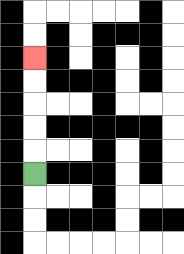{'start': '[1, 7]', 'end': '[1, 2]', 'path_directions': 'U,U,U,U,U', 'path_coordinates': '[[1, 7], [1, 6], [1, 5], [1, 4], [1, 3], [1, 2]]'}